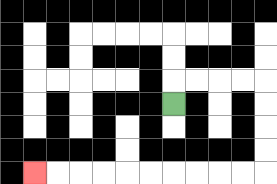{'start': '[7, 4]', 'end': '[1, 7]', 'path_directions': 'U,R,R,R,R,D,D,D,D,L,L,L,L,L,L,L,L,L,L', 'path_coordinates': '[[7, 4], [7, 3], [8, 3], [9, 3], [10, 3], [11, 3], [11, 4], [11, 5], [11, 6], [11, 7], [10, 7], [9, 7], [8, 7], [7, 7], [6, 7], [5, 7], [4, 7], [3, 7], [2, 7], [1, 7]]'}